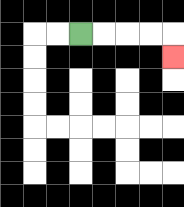{'start': '[3, 1]', 'end': '[7, 2]', 'path_directions': 'R,R,R,R,D', 'path_coordinates': '[[3, 1], [4, 1], [5, 1], [6, 1], [7, 1], [7, 2]]'}